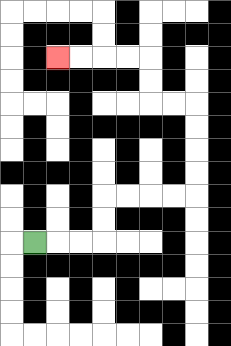{'start': '[1, 10]', 'end': '[2, 2]', 'path_directions': 'R,R,R,U,U,R,R,R,R,U,U,U,U,L,L,U,U,L,L,L,L', 'path_coordinates': '[[1, 10], [2, 10], [3, 10], [4, 10], [4, 9], [4, 8], [5, 8], [6, 8], [7, 8], [8, 8], [8, 7], [8, 6], [8, 5], [8, 4], [7, 4], [6, 4], [6, 3], [6, 2], [5, 2], [4, 2], [3, 2], [2, 2]]'}